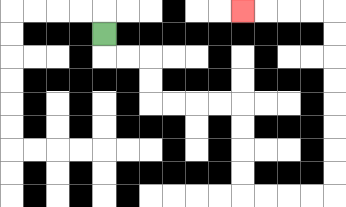{'start': '[4, 1]', 'end': '[10, 0]', 'path_directions': 'D,R,R,D,D,R,R,R,R,D,D,D,D,R,R,R,R,U,U,U,U,U,U,U,U,L,L,L,L', 'path_coordinates': '[[4, 1], [4, 2], [5, 2], [6, 2], [6, 3], [6, 4], [7, 4], [8, 4], [9, 4], [10, 4], [10, 5], [10, 6], [10, 7], [10, 8], [11, 8], [12, 8], [13, 8], [14, 8], [14, 7], [14, 6], [14, 5], [14, 4], [14, 3], [14, 2], [14, 1], [14, 0], [13, 0], [12, 0], [11, 0], [10, 0]]'}